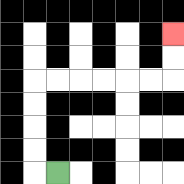{'start': '[2, 7]', 'end': '[7, 1]', 'path_directions': 'L,U,U,U,U,R,R,R,R,R,R,U,U', 'path_coordinates': '[[2, 7], [1, 7], [1, 6], [1, 5], [1, 4], [1, 3], [2, 3], [3, 3], [4, 3], [5, 3], [6, 3], [7, 3], [7, 2], [7, 1]]'}